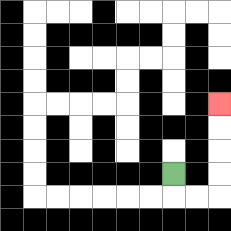{'start': '[7, 7]', 'end': '[9, 4]', 'path_directions': 'D,R,R,U,U,U,U', 'path_coordinates': '[[7, 7], [7, 8], [8, 8], [9, 8], [9, 7], [9, 6], [9, 5], [9, 4]]'}